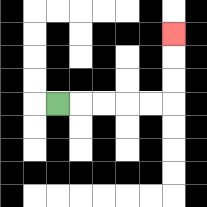{'start': '[2, 4]', 'end': '[7, 1]', 'path_directions': 'R,R,R,R,R,U,U,U', 'path_coordinates': '[[2, 4], [3, 4], [4, 4], [5, 4], [6, 4], [7, 4], [7, 3], [7, 2], [7, 1]]'}